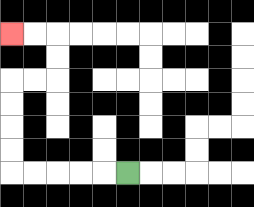{'start': '[5, 7]', 'end': '[0, 1]', 'path_directions': 'L,L,L,L,L,U,U,U,U,R,R,U,U,L,L', 'path_coordinates': '[[5, 7], [4, 7], [3, 7], [2, 7], [1, 7], [0, 7], [0, 6], [0, 5], [0, 4], [0, 3], [1, 3], [2, 3], [2, 2], [2, 1], [1, 1], [0, 1]]'}